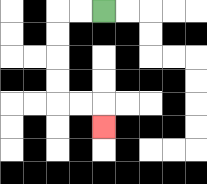{'start': '[4, 0]', 'end': '[4, 5]', 'path_directions': 'L,L,D,D,D,D,R,R,D', 'path_coordinates': '[[4, 0], [3, 0], [2, 0], [2, 1], [2, 2], [2, 3], [2, 4], [3, 4], [4, 4], [4, 5]]'}